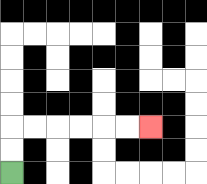{'start': '[0, 7]', 'end': '[6, 5]', 'path_directions': 'U,U,R,R,R,R,R,R', 'path_coordinates': '[[0, 7], [0, 6], [0, 5], [1, 5], [2, 5], [3, 5], [4, 5], [5, 5], [6, 5]]'}